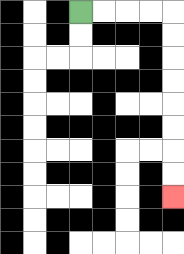{'start': '[3, 0]', 'end': '[7, 8]', 'path_directions': 'R,R,R,R,D,D,D,D,D,D,D,D', 'path_coordinates': '[[3, 0], [4, 0], [5, 0], [6, 0], [7, 0], [7, 1], [7, 2], [7, 3], [7, 4], [7, 5], [7, 6], [7, 7], [7, 8]]'}